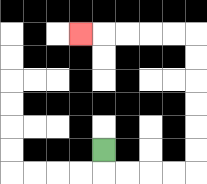{'start': '[4, 6]', 'end': '[3, 1]', 'path_directions': 'D,R,R,R,R,U,U,U,U,U,U,L,L,L,L,L', 'path_coordinates': '[[4, 6], [4, 7], [5, 7], [6, 7], [7, 7], [8, 7], [8, 6], [8, 5], [8, 4], [8, 3], [8, 2], [8, 1], [7, 1], [6, 1], [5, 1], [4, 1], [3, 1]]'}